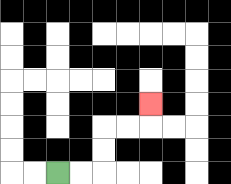{'start': '[2, 7]', 'end': '[6, 4]', 'path_directions': 'R,R,U,U,R,R,U', 'path_coordinates': '[[2, 7], [3, 7], [4, 7], [4, 6], [4, 5], [5, 5], [6, 5], [6, 4]]'}